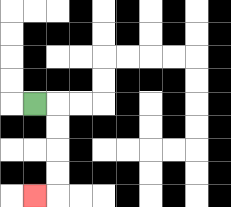{'start': '[1, 4]', 'end': '[1, 8]', 'path_directions': 'R,D,D,D,D,L', 'path_coordinates': '[[1, 4], [2, 4], [2, 5], [2, 6], [2, 7], [2, 8], [1, 8]]'}